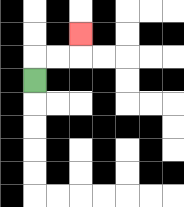{'start': '[1, 3]', 'end': '[3, 1]', 'path_directions': 'U,R,R,U', 'path_coordinates': '[[1, 3], [1, 2], [2, 2], [3, 2], [3, 1]]'}